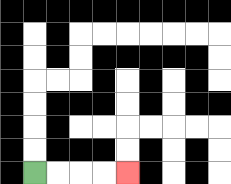{'start': '[1, 7]', 'end': '[5, 7]', 'path_directions': 'R,R,R,R', 'path_coordinates': '[[1, 7], [2, 7], [3, 7], [4, 7], [5, 7]]'}